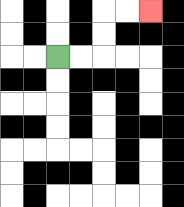{'start': '[2, 2]', 'end': '[6, 0]', 'path_directions': 'R,R,U,U,R,R', 'path_coordinates': '[[2, 2], [3, 2], [4, 2], [4, 1], [4, 0], [5, 0], [6, 0]]'}